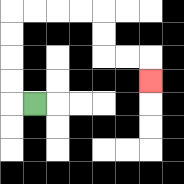{'start': '[1, 4]', 'end': '[6, 3]', 'path_directions': 'L,U,U,U,U,R,R,R,R,D,D,R,R,D', 'path_coordinates': '[[1, 4], [0, 4], [0, 3], [0, 2], [0, 1], [0, 0], [1, 0], [2, 0], [3, 0], [4, 0], [4, 1], [4, 2], [5, 2], [6, 2], [6, 3]]'}